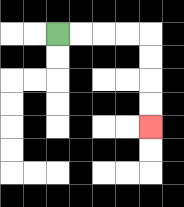{'start': '[2, 1]', 'end': '[6, 5]', 'path_directions': 'R,R,R,R,D,D,D,D', 'path_coordinates': '[[2, 1], [3, 1], [4, 1], [5, 1], [6, 1], [6, 2], [6, 3], [6, 4], [6, 5]]'}